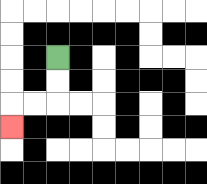{'start': '[2, 2]', 'end': '[0, 5]', 'path_directions': 'D,D,L,L,D', 'path_coordinates': '[[2, 2], [2, 3], [2, 4], [1, 4], [0, 4], [0, 5]]'}